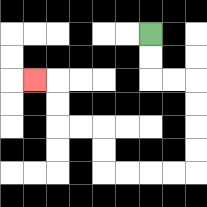{'start': '[6, 1]', 'end': '[1, 3]', 'path_directions': 'D,D,R,R,D,D,D,D,L,L,L,L,U,U,L,L,U,U,L', 'path_coordinates': '[[6, 1], [6, 2], [6, 3], [7, 3], [8, 3], [8, 4], [8, 5], [8, 6], [8, 7], [7, 7], [6, 7], [5, 7], [4, 7], [4, 6], [4, 5], [3, 5], [2, 5], [2, 4], [2, 3], [1, 3]]'}